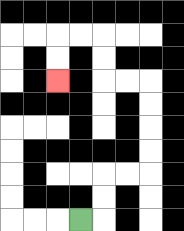{'start': '[3, 9]', 'end': '[2, 3]', 'path_directions': 'R,U,U,R,R,U,U,U,U,L,L,U,U,L,L,D,D', 'path_coordinates': '[[3, 9], [4, 9], [4, 8], [4, 7], [5, 7], [6, 7], [6, 6], [6, 5], [6, 4], [6, 3], [5, 3], [4, 3], [4, 2], [4, 1], [3, 1], [2, 1], [2, 2], [2, 3]]'}